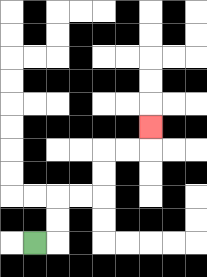{'start': '[1, 10]', 'end': '[6, 5]', 'path_directions': 'R,U,U,R,R,U,U,R,R,U', 'path_coordinates': '[[1, 10], [2, 10], [2, 9], [2, 8], [3, 8], [4, 8], [4, 7], [4, 6], [5, 6], [6, 6], [6, 5]]'}